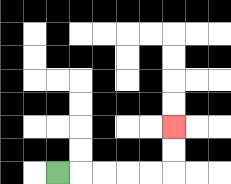{'start': '[2, 7]', 'end': '[7, 5]', 'path_directions': 'R,R,R,R,R,U,U', 'path_coordinates': '[[2, 7], [3, 7], [4, 7], [5, 7], [6, 7], [7, 7], [7, 6], [7, 5]]'}